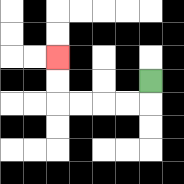{'start': '[6, 3]', 'end': '[2, 2]', 'path_directions': 'D,L,L,L,L,U,U', 'path_coordinates': '[[6, 3], [6, 4], [5, 4], [4, 4], [3, 4], [2, 4], [2, 3], [2, 2]]'}